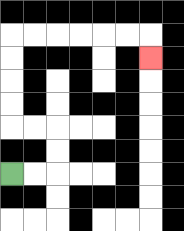{'start': '[0, 7]', 'end': '[6, 2]', 'path_directions': 'R,R,U,U,L,L,U,U,U,U,R,R,R,R,R,R,D', 'path_coordinates': '[[0, 7], [1, 7], [2, 7], [2, 6], [2, 5], [1, 5], [0, 5], [0, 4], [0, 3], [0, 2], [0, 1], [1, 1], [2, 1], [3, 1], [4, 1], [5, 1], [6, 1], [6, 2]]'}